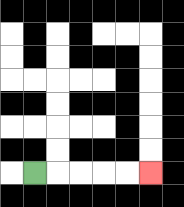{'start': '[1, 7]', 'end': '[6, 7]', 'path_directions': 'R,R,R,R,R', 'path_coordinates': '[[1, 7], [2, 7], [3, 7], [4, 7], [5, 7], [6, 7]]'}